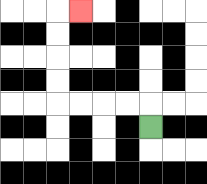{'start': '[6, 5]', 'end': '[3, 0]', 'path_directions': 'U,L,L,L,L,U,U,U,U,R', 'path_coordinates': '[[6, 5], [6, 4], [5, 4], [4, 4], [3, 4], [2, 4], [2, 3], [2, 2], [2, 1], [2, 0], [3, 0]]'}